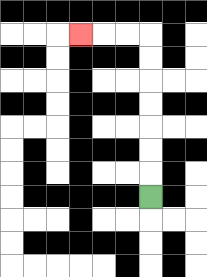{'start': '[6, 8]', 'end': '[3, 1]', 'path_directions': 'U,U,U,U,U,U,U,L,L,L', 'path_coordinates': '[[6, 8], [6, 7], [6, 6], [6, 5], [6, 4], [6, 3], [6, 2], [6, 1], [5, 1], [4, 1], [3, 1]]'}